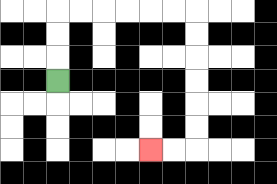{'start': '[2, 3]', 'end': '[6, 6]', 'path_directions': 'U,U,U,R,R,R,R,R,R,D,D,D,D,D,D,L,L', 'path_coordinates': '[[2, 3], [2, 2], [2, 1], [2, 0], [3, 0], [4, 0], [5, 0], [6, 0], [7, 0], [8, 0], [8, 1], [8, 2], [8, 3], [8, 4], [8, 5], [8, 6], [7, 6], [6, 6]]'}